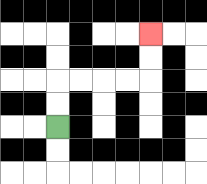{'start': '[2, 5]', 'end': '[6, 1]', 'path_directions': 'U,U,R,R,R,R,U,U', 'path_coordinates': '[[2, 5], [2, 4], [2, 3], [3, 3], [4, 3], [5, 3], [6, 3], [6, 2], [6, 1]]'}